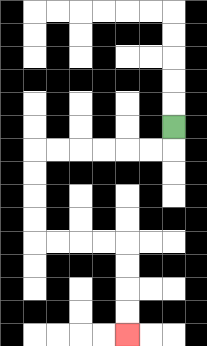{'start': '[7, 5]', 'end': '[5, 14]', 'path_directions': 'D,L,L,L,L,L,L,D,D,D,D,R,R,R,R,D,D,D,D', 'path_coordinates': '[[7, 5], [7, 6], [6, 6], [5, 6], [4, 6], [3, 6], [2, 6], [1, 6], [1, 7], [1, 8], [1, 9], [1, 10], [2, 10], [3, 10], [4, 10], [5, 10], [5, 11], [5, 12], [5, 13], [5, 14]]'}